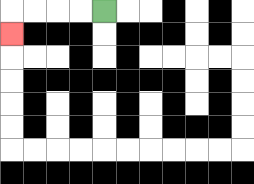{'start': '[4, 0]', 'end': '[0, 1]', 'path_directions': 'L,L,L,L,D', 'path_coordinates': '[[4, 0], [3, 0], [2, 0], [1, 0], [0, 0], [0, 1]]'}